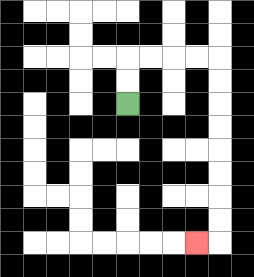{'start': '[5, 4]', 'end': '[8, 10]', 'path_directions': 'U,U,R,R,R,R,D,D,D,D,D,D,D,D,L', 'path_coordinates': '[[5, 4], [5, 3], [5, 2], [6, 2], [7, 2], [8, 2], [9, 2], [9, 3], [9, 4], [9, 5], [9, 6], [9, 7], [9, 8], [9, 9], [9, 10], [8, 10]]'}